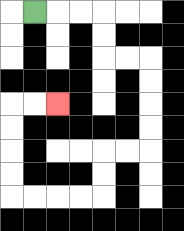{'start': '[1, 0]', 'end': '[2, 4]', 'path_directions': 'R,R,R,D,D,R,R,D,D,D,D,L,L,D,D,L,L,L,L,U,U,U,U,R,R', 'path_coordinates': '[[1, 0], [2, 0], [3, 0], [4, 0], [4, 1], [4, 2], [5, 2], [6, 2], [6, 3], [6, 4], [6, 5], [6, 6], [5, 6], [4, 6], [4, 7], [4, 8], [3, 8], [2, 8], [1, 8], [0, 8], [0, 7], [0, 6], [0, 5], [0, 4], [1, 4], [2, 4]]'}